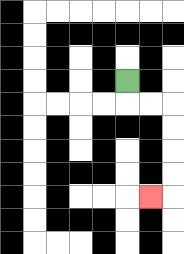{'start': '[5, 3]', 'end': '[6, 8]', 'path_directions': 'D,R,R,D,D,D,D,L', 'path_coordinates': '[[5, 3], [5, 4], [6, 4], [7, 4], [7, 5], [7, 6], [7, 7], [7, 8], [6, 8]]'}